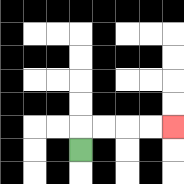{'start': '[3, 6]', 'end': '[7, 5]', 'path_directions': 'U,R,R,R,R', 'path_coordinates': '[[3, 6], [3, 5], [4, 5], [5, 5], [6, 5], [7, 5]]'}